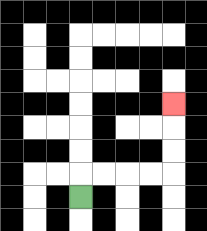{'start': '[3, 8]', 'end': '[7, 4]', 'path_directions': 'U,R,R,R,R,U,U,U', 'path_coordinates': '[[3, 8], [3, 7], [4, 7], [5, 7], [6, 7], [7, 7], [7, 6], [7, 5], [7, 4]]'}